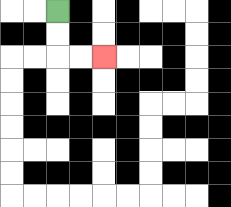{'start': '[2, 0]', 'end': '[4, 2]', 'path_directions': 'D,D,R,R', 'path_coordinates': '[[2, 0], [2, 1], [2, 2], [3, 2], [4, 2]]'}